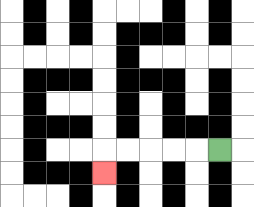{'start': '[9, 6]', 'end': '[4, 7]', 'path_directions': 'L,L,L,L,L,D', 'path_coordinates': '[[9, 6], [8, 6], [7, 6], [6, 6], [5, 6], [4, 6], [4, 7]]'}